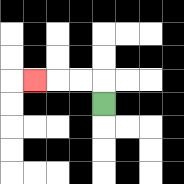{'start': '[4, 4]', 'end': '[1, 3]', 'path_directions': 'U,L,L,L', 'path_coordinates': '[[4, 4], [4, 3], [3, 3], [2, 3], [1, 3]]'}